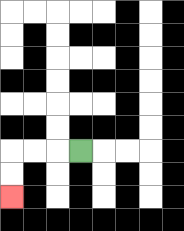{'start': '[3, 6]', 'end': '[0, 8]', 'path_directions': 'L,L,L,D,D', 'path_coordinates': '[[3, 6], [2, 6], [1, 6], [0, 6], [0, 7], [0, 8]]'}